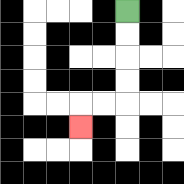{'start': '[5, 0]', 'end': '[3, 5]', 'path_directions': 'D,D,D,D,L,L,D', 'path_coordinates': '[[5, 0], [5, 1], [5, 2], [5, 3], [5, 4], [4, 4], [3, 4], [3, 5]]'}